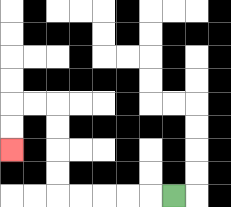{'start': '[7, 8]', 'end': '[0, 6]', 'path_directions': 'L,L,L,L,L,U,U,U,U,L,L,D,D', 'path_coordinates': '[[7, 8], [6, 8], [5, 8], [4, 8], [3, 8], [2, 8], [2, 7], [2, 6], [2, 5], [2, 4], [1, 4], [0, 4], [0, 5], [0, 6]]'}